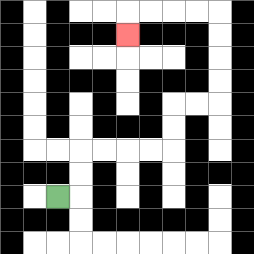{'start': '[2, 8]', 'end': '[5, 1]', 'path_directions': 'R,U,U,R,R,R,R,U,U,R,R,U,U,U,U,L,L,L,L,D', 'path_coordinates': '[[2, 8], [3, 8], [3, 7], [3, 6], [4, 6], [5, 6], [6, 6], [7, 6], [7, 5], [7, 4], [8, 4], [9, 4], [9, 3], [9, 2], [9, 1], [9, 0], [8, 0], [7, 0], [6, 0], [5, 0], [5, 1]]'}